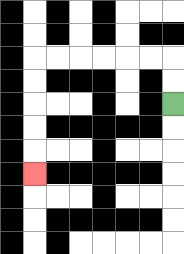{'start': '[7, 4]', 'end': '[1, 7]', 'path_directions': 'U,U,L,L,L,L,L,L,D,D,D,D,D', 'path_coordinates': '[[7, 4], [7, 3], [7, 2], [6, 2], [5, 2], [4, 2], [3, 2], [2, 2], [1, 2], [1, 3], [1, 4], [1, 5], [1, 6], [1, 7]]'}